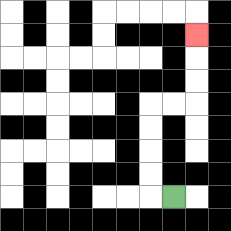{'start': '[7, 8]', 'end': '[8, 1]', 'path_directions': 'L,U,U,U,U,R,R,U,U,U', 'path_coordinates': '[[7, 8], [6, 8], [6, 7], [6, 6], [6, 5], [6, 4], [7, 4], [8, 4], [8, 3], [8, 2], [8, 1]]'}